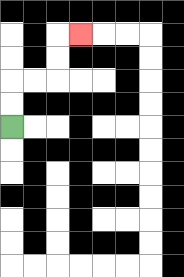{'start': '[0, 5]', 'end': '[3, 1]', 'path_directions': 'U,U,R,R,U,U,R', 'path_coordinates': '[[0, 5], [0, 4], [0, 3], [1, 3], [2, 3], [2, 2], [2, 1], [3, 1]]'}